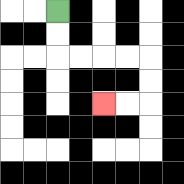{'start': '[2, 0]', 'end': '[4, 4]', 'path_directions': 'D,D,R,R,R,R,D,D,L,L', 'path_coordinates': '[[2, 0], [2, 1], [2, 2], [3, 2], [4, 2], [5, 2], [6, 2], [6, 3], [6, 4], [5, 4], [4, 4]]'}